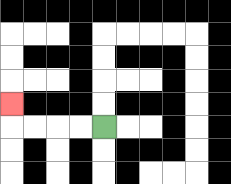{'start': '[4, 5]', 'end': '[0, 4]', 'path_directions': 'L,L,L,L,U', 'path_coordinates': '[[4, 5], [3, 5], [2, 5], [1, 5], [0, 5], [0, 4]]'}